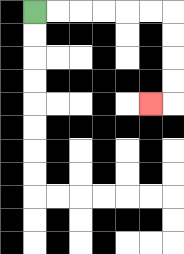{'start': '[1, 0]', 'end': '[6, 4]', 'path_directions': 'R,R,R,R,R,R,D,D,D,D,L', 'path_coordinates': '[[1, 0], [2, 0], [3, 0], [4, 0], [5, 0], [6, 0], [7, 0], [7, 1], [7, 2], [7, 3], [7, 4], [6, 4]]'}